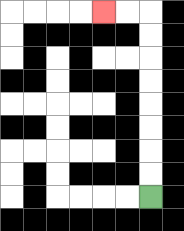{'start': '[6, 8]', 'end': '[4, 0]', 'path_directions': 'U,U,U,U,U,U,U,U,L,L', 'path_coordinates': '[[6, 8], [6, 7], [6, 6], [6, 5], [6, 4], [6, 3], [6, 2], [6, 1], [6, 0], [5, 0], [4, 0]]'}